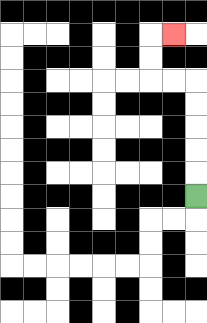{'start': '[8, 8]', 'end': '[7, 1]', 'path_directions': 'U,U,U,U,U,L,L,U,U,R', 'path_coordinates': '[[8, 8], [8, 7], [8, 6], [8, 5], [8, 4], [8, 3], [7, 3], [6, 3], [6, 2], [6, 1], [7, 1]]'}